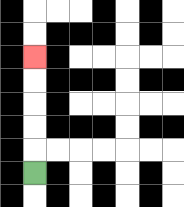{'start': '[1, 7]', 'end': '[1, 2]', 'path_directions': 'U,U,U,U,U', 'path_coordinates': '[[1, 7], [1, 6], [1, 5], [1, 4], [1, 3], [1, 2]]'}